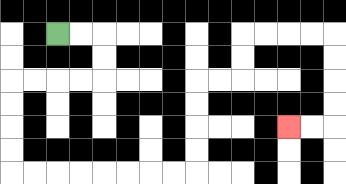{'start': '[2, 1]', 'end': '[12, 5]', 'path_directions': 'R,R,D,D,L,L,L,L,D,D,D,D,R,R,R,R,R,R,R,R,U,U,U,U,R,R,U,U,R,R,R,R,D,D,D,D,L,L', 'path_coordinates': '[[2, 1], [3, 1], [4, 1], [4, 2], [4, 3], [3, 3], [2, 3], [1, 3], [0, 3], [0, 4], [0, 5], [0, 6], [0, 7], [1, 7], [2, 7], [3, 7], [4, 7], [5, 7], [6, 7], [7, 7], [8, 7], [8, 6], [8, 5], [8, 4], [8, 3], [9, 3], [10, 3], [10, 2], [10, 1], [11, 1], [12, 1], [13, 1], [14, 1], [14, 2], [14, 3], [14, 4], [14, 5], [13, 5], [12, 5]]'}